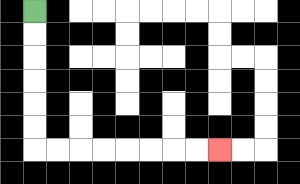{'start': '[1, 0]', 'end': '[9, 6]', 'path_directions': 'D,D,D,D,D,D,R,R,R,R,R,R,R,R', 'path_coordinates': '[[1, 0], [1, 1], [1, 2], [1, 3], [1, 4], [1, 5], [1, 6], [2, 6], [3, 6], [4, 6], [5, 6], [6, 6], [7, 6], [8, 6], [9, 6]]'}